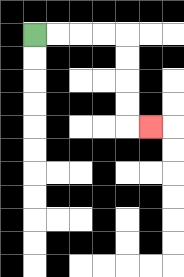{'start': '[1, 1]', 'end': '[6, 5]', 'path_directions': 'R,R,R,R,D,D,D,D,R', 'path_coordinates': '[[1, 1], [2, 1], [3, 1], [4, 1], [5, 1], [5, 2], [5, 3], [5, 4], [5, 5], [6, 5]]'}